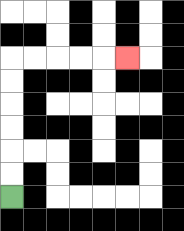{'start': '[0, 8]', 'end': '[5, 2]', 'path_directions': 'U,U,U,U,U,U,R,R,R,R,R', 'path_coordinates': '[[0, 8], [0, 7], [0, 6], [0, 5], [0, 4], [0, 3], [0, 2], [1, 2], [2, 2], [3, 2], [4, 2], [5, 2]]'}